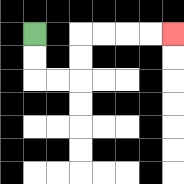{'start': '[1, 1]', 'end': '[7, 1]', 'path_directions': 'D,D,R,R,U,U,R,R,R,R', 'path_coordinates': '[[1, 1], [1, 2], [1, 3], [2, 3], [3, 3], [3, 2], [3, 1], [4, 1], [5, 1], [6, 1], [7, 1]]'}